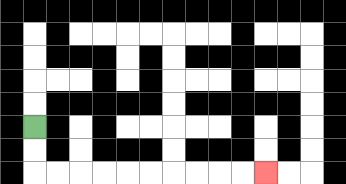{'start': '[1, 5]', 'end': '[11, 7]', 'path_directions': 'D,D,R,R,R,R,R,R,R,R,R,R', 'path_coordinates': '[[1, 5], [1, 6], [1, 7], [2, 7], [3, 7], [4, 7], [5, 7], [6, 7], [7, 7], [8, 7], [9, 7], [10, 7], [11, 7]]'}